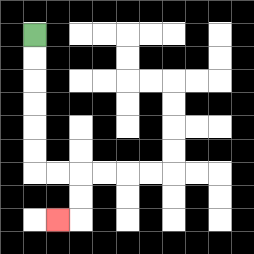{'start': '[1, 1]', 'end': '[2, 9]', 'path_directions': 'D,D,D,D,D,D,R,R,D,D,L', 'path_coordinates': '[[1, 1], [1, 2], [1, 3], [1, 4], [1, 5], [1, 6], [1, 7], [2, 7], [3, 7], [3, 8], [3, 9], [2, 9]]'}